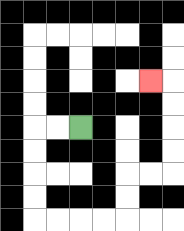{'start': '[3, 5]', 'end': '[6, 3]', 'path_directions': 'L,L,D,D,D,D,R,R,R,R,U,U,R,R,U,U,U,U,L', 'path_coordinates': '[[3, 5], [2, 5], [1, 5], [1, 6], [1, 7], [1, 8], [1, 9], [2, 9], [3, 9], [4, 9], [5, 9], [5, 8], [5, 7], [6, 7], [7, 7], [7, 6], [7, 5], [7, 4], [7, 3], [6, 3]]'}